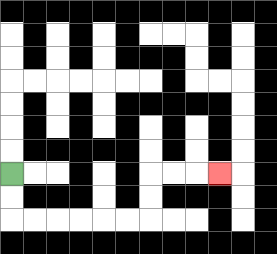{'start': '[0, 7]', 'end': '[9, 7]', 'path_directions': 'D,D,R,R,R,R,R,R,U,U,R,R,R', 'path_coordinates': '[[0, 7], [0, 8], [0, 9], [1, 9], [2, 9], [3, 9], [4, 9], [5, 9], [6, 9], [6, 8], [6, 7], [7, 7], [8, 7], [9, 7]]'}